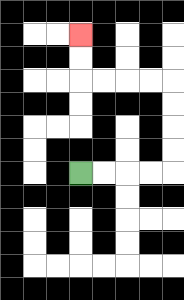{'start': '[3, 7]', 'end': '[3, 1]', 'path_directions': 'R,R,R,R,U,U,U,U,L,L,L,L,U,U', 'path_coordinates': '[[3, 7], [4, 7], [5, 7], [6, 7], [7, 7], [7, 6], [7, 5], [7, 4], [7, 3], [6, 3], [5, 3], [4, 3], [3, 3], [3, 2], [3, 1]]'}